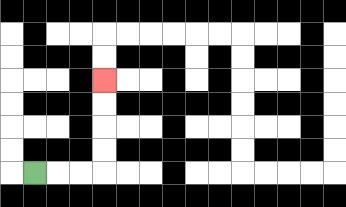{'start': '[1, 7]', 'end': '[4, 3]', 'path_directions': 'R,R,R,U,U,U,U', 'path_coordinates': '[[1, 7], [2, 7], [3, 7], [4, 7], [4, 6], [4, 5], [4, 4], [4, 3]]'}